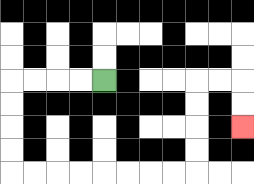{'start': '[4, 3]', 'end': '[10, 5]', 'path_directions': 'L,L,L,L,D,D,D,D,R,R,R,R,R,R,R,R,U,U,U,U,R,R,D,D', 'path_coordinates': '[[4, 3], [3, 3], [2, 3], [1, 3], [0, 3], [0, 4], [0, 5], [0, 6], [0, 7], [1, 7], [2, 7], [3, 7], [4, 7], [5, 7], [6, 7], [7, 7], [8, 7], [8, 6], [8, 5], [8, 4], [8, 3], [9, 3], [10, 3], [10, 4], [10, 5]]'}